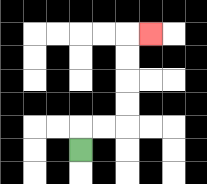{'start': '[3, 6]', 'end': '[6, 1]', 'path_directions': 'U,R,R,U,U,U,U,R', 'path_coordinates': '[[3, 6], [3, 5], [4, 5], [5, 5], [5, 4], [5, 3], [5, 2], [5, 1], [6, 1]]'}